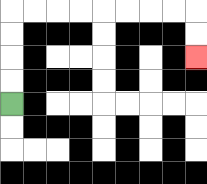{'start': '[0, 4]', 'end': '[8, 2]', 'path_directions': 'U,U,U,U,R,R,R,R,R,R,R,R,D,D', 'path_coordinates': '[[0, 4], [0, 3], [0, 2], [0, 1], [0, 0], [1, 0], [2, 0], [3, 0], [4, 0], [5, 0], [6, 0], [7, 0], [8, 0], [8, 1], [8, 2]]'}